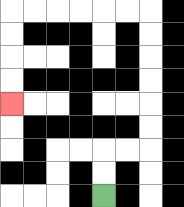{'start': '[4, 8]', 'end': '[0, 4]', 'path_directions': 'U,U,R,R,U,U,U,U,U,U,L,L,L,L,L,L,D,D,D,D', 'path_coordinates': '[[4, 8], [4, 7], [4, 6], [5, 6], [6, 6], [6, 5], [6, 4], [6, 3], [6, 2], [6, 1], [6, 0], [5, 0], [4, 0], [3, 0], [2, 0], [1, 0], [0, 0], [0, 1], [0, 2], [0, 3], [0, 4]]'}